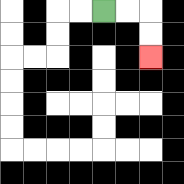{'start': '[4, 0]', 'end': '[6, 2]', 'path_directions': 'R,R,D,D', 'path_coordinates': '[[4, 0], [5, 0], [6, 0], [6, 1], [6, 2]]'}